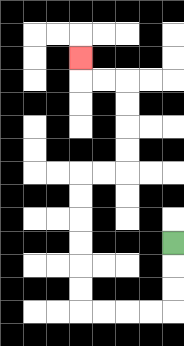{'start': '[7, 10]', 'end': '[3, 2]', 'path_directions': 'D,D,D,L,L,L,L,U,U,U,U,U,U,R,R,U,U,U,U,L,L,U', 'path_coordinates': '[[7, 10], [7, 11], [7, 12], [7, 13], [6, 13], [5, 13], [4, 13], [3, 13], [3, 12], [3, 11], [3, 10], [3, 9], [3, 8], [3, 7], [4, 7], [5, 7], [5, 6], [5, 5], [5, 4], [5, 3], [4, 3], [3, 3], [3, 2]]'}